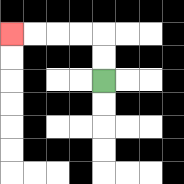{'start': '[4, 3]', 'end': '[0, 1]', 'path_directions': 'U,U,L,L,L,L', 'path_coordinates': '[[4, 3], [4, 2], [4, 1], [3, 1], [2, 1], [1, 1], [0, 1]]'}